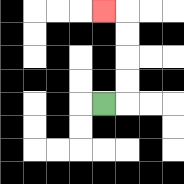{'start': '[4, 4]', 'end': '[4, 0]', 'path_directions': 'R,U,U,U,U,L', 'path_coordinates': '[[4, 4], [5, 4], [5, 3], [5, 2], [5, 1], [5, 0], [4, 0]]'}